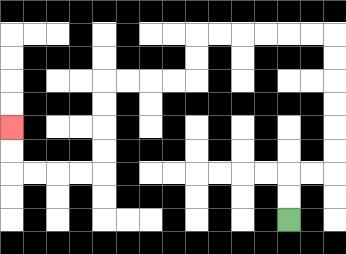{'start': '[12, 9]', 'end': '[0, 5]', 'path_directions': 'U,U,R,R,U,U,U,U,U,U,L,L,L,L,L,L,D,D,L,L,L,L,D,D,D,D,L,L,L,L,U,U', 'path_coordinates': '[[12, 9], [12, 8], [12, 7], [13, 7], [14, 7], [14, 6], [14, 5], [14, 4], [14, 3], [14, 2], [14, 1], [13, 1], [12, 1], [11, 1], [10, 1], [9, 1], [8, 1], [8, 2], [8, 3], [7, 3], [6, 3], [5, 3], [4, 3], [4, 4], [4, 5], [4, 6], [4, 7], [3, 7], [2, 7], [1, 7], [0, 7], [0, 6], [0, 5]]'}